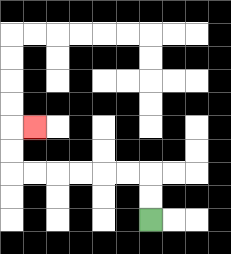{'start': '[6, 9]', 'end': '[1, 5]', 'path_directions': 'U,U,L,L,L,L,L,L,U,U,R', 'path_coordinates': '[[6, 9], [6, 8], [6, 7], [5, 7], [4, 7], [3, 7], [2, 7], [1, 7], [0, 7], [0, 6], [0, 5], [1, 5]]'}